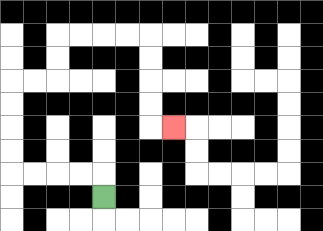{'start': '[4, 8]', 'end': '[7, 5]', 'path_directions': 'U,L,L,L,L,U,U,U,U,R,R,U,U,R,R,R,R,D,D,D,D,R', 'path_coordinates': '[[4, 8], [4, 7], [3, 7], [2, 7], [1, 7], [0, 7], [0, 6], [0, 5], [0, 4], [0, 3], [1, 3], [2, 3], [2, 2], [2, 1], [3, 1], [4, 1], [5, 1], [6, 1], [6, 2], [6, 3], [6, 4], [6, 5], [7, 5]]'}